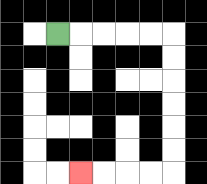{'start': '[2, 1]', 'end': '[3, 7]', 'path_directions': 'R,R,R,R,R,D,D,D,D,D,D,L,L,L,L', 'path_coordinates': '[[2, 1], [3, 1], [4, 1], [5, 1], [6, 1], [7, 1], [7, 2], [7, 3], [7, 4], [7, 5], [7, 6], [7, 7], [6, 7], [5, 7], [4, 7], [3, 7]]'}